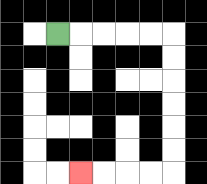{'start': '[2, 1]', 'end': '[3, 7]', 'path_directions': 'R,R,R,R,R,D,D,D,D,D,D,L,L,L,L', 'path_coordinates': '[[2, 1], [3, 1], [4, 1], [5, 1], [6, 1], [7, 1], [7, 2], [7, 3], [7, 4], [7, 5], [7, 6], [7, 7], [6, 7], [5, 7], [4, 7], [3, 7]]'}